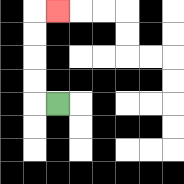{'start': '[2, 4]', 'end': '[2, 0]', 'path_directions': 'L,U,U,U,U,R', 'path_coordinates': '[[2, 4], [1, 4], [1, 3], [1, 2], [1, 1], [1, 0], [2, 0]]'}